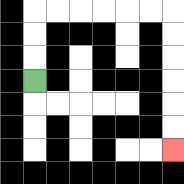{'start': '[1, 3]', 'end': '[7, 6]', 'path_directions': 'U,U,U,R,R,R,R,R,R,D,D,D,D,D,D', 'path_coordinates': '[[1, 3], [1, 2], [1, 1], [1, 0], [2, 0], [3, 0], [4, 0], [5, 0], [6, 0], [7, 0], [7, 1], [7, 2], [7, 3], [7, 4], [7, 5], [7, 6]]'}